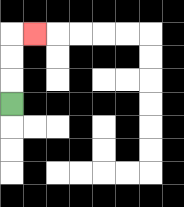{'start': '[0, 4]', 'end': '[1, 1]', 'path_directions': 'U,U,U,R', 'path_coordinates': '[[0, 4], [0, 3], [0, 2], [0, 1], [1, 1]]'}